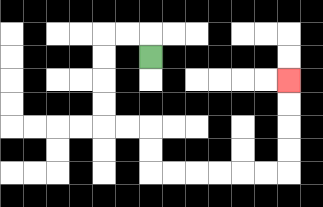{'start': '[6, 2]', 'end': '[12, 3]', 'path_directions': 'U,L,L,D,D,D,D,R,R,D,D,R,R,R,R,R,R,U,U,U,U', 'path_coordinates': '[[6, 2], [6, 1], [5, 1], [4, 1], [4, 2], [4, 3], [4, 4], [4, 5], [5, 5], [6, 5], [6, 6], [6, 7], [7, 7], [8, 7], [9, 7], [10, 7], [11, 7], [12, 7], [12, 6], [12, 5], [12, 4], [12, 3]]'}